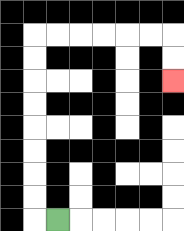{'start': '[2, 9]', 'end': '[7, 3]', 'path_directions': 'L,U,U,U,U,U,U,U,U,R,R,R,R,R,R,D,D', 'path_coordinates': '[[2, 9], [1, 9], [1, 8], [1, 7], [1, 6], [1, 5], [1, 4], [1, 3], [1, 2], [1, 1], [2, 1], [3, 1], [4, 1], [5, 1], [6, 1], [7, 1], [7, 2], [7, 3]]'}